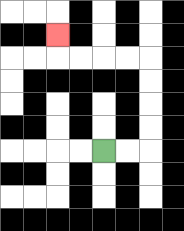{'start': '[4, 6]', 'end': '[2, 1]', 'path_directions': 'R,R,U,U,U,U,L,L,L,L,U', 'path_coordinates': '[[4, 6], [5, 6], [6, 6], [6, 5], [6, 4], [6, 3], [6, 2], [5, 2], [4, 2], [3, 2], [2, 2], [2, 1]]'}